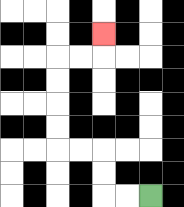{'start': '[6, 8]', 'end': '[4, 1]', 'path_directions': 'L,L,U,U,L,L,U,U,U,U,R,R,U', 'path_coordinates': '[[6, 8], [5, 8], [4, 8], [4, 7], [4, 6], [3, 6], [2, 6], [2, 5], [2, 4], [2, 3], [2, 2], [3, 2], [4, 2], [4, 1]]'}